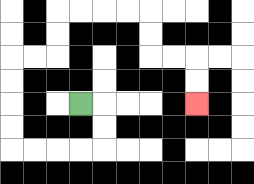{'start': '[3, 4]', 'end': '[8, 4]', 'path_directions': 'R,D,D,L,L,L,L,U,U,U,U,R,R,U,U,R,R,R,R,D,D,R,R,D,D', 'path_coordinates': '[[3, 4], [4, 4], [4, 5], [4, 6], [3, 6], [2, 6], [1, 6], [0, 6], [0, 5], [0, 4], [0, 3], [0, 2], [1, 2], [2, 2], [2, 1], [2, 0], [3, 0], [4, 0], [5, 0], [6, 0], [6, 1], [6, 2], [7, 2], [8, 2], [8, 3], [8, 4]]'}